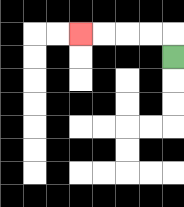{'start': '[7, 2]', 'end': '[3, 1]', 'path_directions': 'U,L,L,L,L', 'path_coordinates': '[[7, 2], [7, 1], [6, 1], [5, 1], [4, 1], [3, 1]]'}